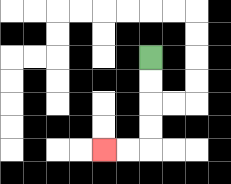{'start': '[6, 2]', 'end': '[4, 6]', 'path_directions': 'D,D,D,D,L,L', 'path_coordinates': '[[6, 2], [6, 3], [6, 4], [6, 5], [6, 6], [5, 6], [4, 6]]'}